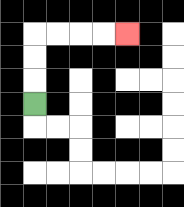{'start': '[1, 4]', 'end': '[5, 1]', 'path_directions': 'U,U,U,R,R,R,R', 'path_coordinates': '[[1, 4], [1, 3], [1, 2], [1, 1], [2, 1], [3, 1], [4, 1], [5, 1]]'}